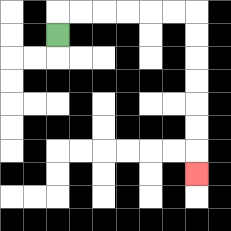{'start': '[2, 1]', 'end': '[8, 7]', 'path_directions': 'U,R,R,R,R,R,R,D,D,D,D,D,D,D', 'path_coordinates': '[[2, 1], [2, 0], [3, 0], [4, 0], [5, 0], [6, 0], [7, 0], [8, 0], [8, 1], [8, 2], [8, 3], [8, 4], [8, 5], [8, 6], [8, 7]]'}